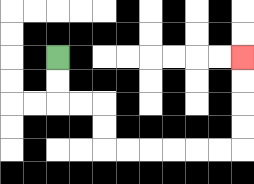{'start': '[2, 2]', 'end': '[10, 2]', 'path_directions': 'D,D,R,R,D,D,R,R,R,R,R,R,U,U,U,U', 'path_coordinates': '[[2, 2], [2, 3], [2, 4], [3, 4], [4, 4], [4, 5], [4, 6], [5, 6], [6, 6], [7, 6], [8, 6], [9, 6], [10, 6], [10, 5], [10, 4], [10, 3], [10, 2]]'}